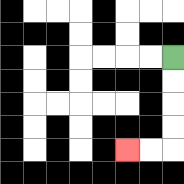{'start': '[7, 2]', 'end': '[5, 6]', 'path_directions': 'D,D,D,D,L,L', 'path_coordinates': '[[7, 2], [7, 3], [7, 4], [7, 5], [7, 6], [6, 6], [5, 6]]'}